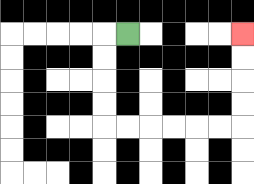{'start': '[5, 1]', 'end': '[10, 1]', 'path_directions': 'L,D,D,D,D,R,R,R,R,R,R,U,U,U,U', 'path_coordinates': '[[5, 1], [4, 1], [4, 2], [4, 3], [4, 4], [4, 5], [5, 5], [6, 5], [7, 5], [8, 5], [9, 5], [10, 5], [10, 4], [10, 3], [10, 2], [10, 1]]'}